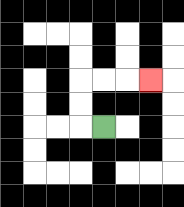{'start': '[4, 5]', 'end': '[6, 3]', 'path_directions': 'L,U,U,R,R,R', 'path_coordinates': '[[4, 5], [3, 5], [3, 4], [3, 3], [4, 3], [5, 3], [6, 3]]'}